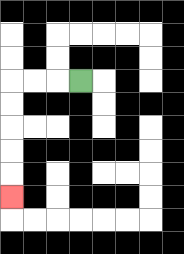{'start': '[3, 3]', 'end': '[0, 8]', 'path_directions': 'L,L,L,D,D,D,D,D', 'path_coordinates': '[[3, 3], [2, 3], [1, 3], [0, 3], [0, 4], [0, 5], [0, 6], [0, 7], [0, 8]]'}